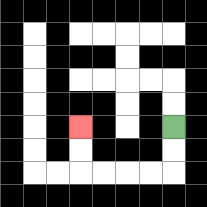{'start': '[7, 5]', 'end': '[3, 5]', 'path_directions': 'D,D,L,L,L,L,U,U', 'path_coordinates': '[[7, 5], [7, 6], [7, 7], [6, 7], [5, 7], [4, 7], [3, 7], [3, 6], [3, 5]]'}